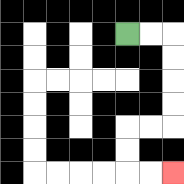{'start': '[5, 1]', 'end': '[7, 7]', 'path_directions': 'R,R,D,D,D,D,L,L,D,D,R,R', 'path_coordinates': '[[5, 1], [6, 1], [7, 1], [7, 2], [7, 3], [7, 4], [7, 5], [6, 5], [5, 5], [5, 6], [5, 7], [6, 7], [7, 7]]'}